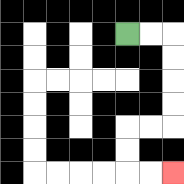{'start': '[5, 1]', 'end': '[7, 7]', 'path_directions': 'R,R,D,D,D,D,L,L,D,D,R,R', 'path_coordinates': '[[5, 1], [6, 1], [7, 1], [7, 2], [7, 3], [7, 4], [7, 5], [6, 5], [5, 5], [5, 6], [5, 7], [6, 7], [7, 7]]'}